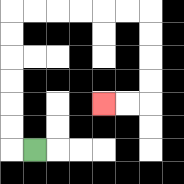{'start': '[1, 6]', 'end': '[4, 4]', 'path_directions': 'L,U,U,U,U,U,U,R,R,R,R,R,R,D,D,D,D,L,L', 'path_coordinates': '[[1, 6], [0, 6], [0, 5], [0, 4], [0, 3], [0, 2], [0, 1], [0, 0], [1, 0], [2, 0], [3, 0], [4, 0], [5, 0], [6, 0], [6, 1], [6, 2], [6, 3], [6, 4], [5, 4], [4, 4]]'}